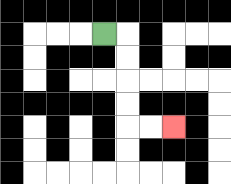{'start': '[4, 1]', 'end': '[7, 5]', 'path_directions': 'R,D,D,D,D,R,R', 'path_coordinates': '[[4, 1], [5, 1], [5, 2], [5, 3], [5, 4], [5, 5], [6, 5], [7, 5]]'}